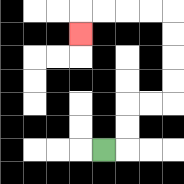{'start': '[4, 6]', 'end': '[3, 1]', 'path_directions': 'R,U,U,R,R,U,U,U,U,L,L,L,L,D', 'path_coordinates': '[[4, 6], [5, 6], [5, 5], [5, 4], [6, 4], [7, 4], [7, 3], [7, 2], [7, 1], [7, 0], [6, 0], [5, 0], [4, 0], [3, 0], [3, 1]]'}